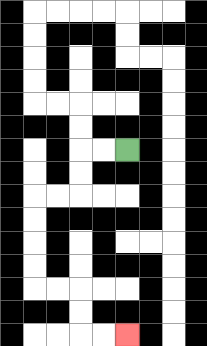{'start': '[5, 6]', 'end': '[5, 14]', 'path_directions': 'L,L,D,D,L,L,D,D,D,D,R,R,D,D,R,R', 'path_coordinates': '[[5, 6], [4, 6], [3, 6], [3, 7], [3, 8], [2, 8], [1, 8], [1, 9], [1, 10], [1, 11], [1, 12], [2, 12], [3, 12], [3, 13], [3, 14], [4, 14], [5, 14]]'}